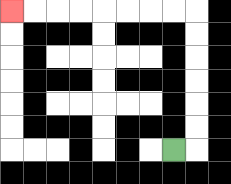{'start': '[7, 6]', 'end': '[0, 0]', 'path_directions': 'R,U,U,U,U,U,U,L,L,L,L,L,L,L,L', 'path_coordinates': '[[7, 6], [8, 6], [8, 5], [8, 4], [8, 3], [8, 2], [8, 1], [8, 0], [7, 0], [6, 0], [5, 0], [4, 0], [3, 0], [2, 0], [1, 0], [0, 0]]'}